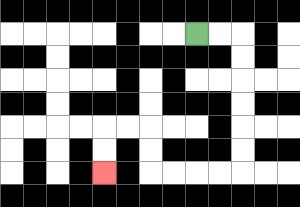{'start': '[8, 1]', 'end': '[4, 7]', 'path_directions': 'R,R,D,D,D,D,D,D,L,L,L,L,U,U,L,L,D,D', 'path_coordinates': '[[8, 1], [9, 1], [10, 1], [10, 2], [10, 3], [10, 4], [10, 5], [10, 6], [10, 7], [9, 7], [8, 7], [7, 7], [6, 7], [6, 6], [6, 5], [5, 5], [4, 5], [4, 6], [4, 7]]'}